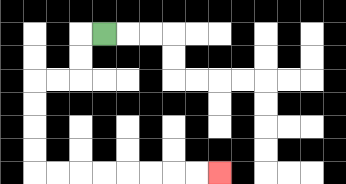{'start': '[4, 1]', 'end': '[9, 7]', 'path_directions': 'L,D,D,L,L,D,D,D,D,R,R,R,R,R,R,R,R', 'path_coordinates': '[[4, 1], [3, 1], [3, 2], [3, 3], [2, 3], [1, 3], [1, 4], [1, 5], [1, 6], [1, 7], [2, 7], [3, 7], [4, 7], [5, 7], [6, 7], [7, 7], [8, 7], [9, 7]]'}